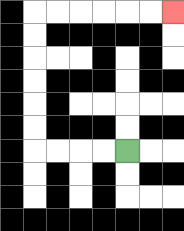{'start': '[5, 6]', 'end': '[7, 0]', 'path_directions': 'L,L,L,L,U,U,U,U,U,U,R,R,R,R,R,R', 'path_coordinates': '[[5, 6], [4, 6], [3, 6], [2, 6], [1, 6], [1, 5], [1, 4], [1, 3], [1, 2], [1, 1], [1, 0], [2, 0], [3, 0], [4, 0], [5, 0], [6, 0], [7, 0]]'}